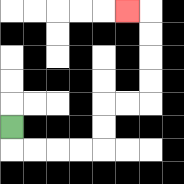{'start': '[0, 5]', 'end': '[5, 0]', 'path_directions': 'D,R,R,R,R,U,U,R,R,U,U,U,U,L', 'path_coordinates': '[[0, 5], [0, 6], [1, 6], [2, 6], [3, 6], [4, 6], [4, 5], [4, 4], [5, 4], [6, 4], [6, 3], [6, 2], [6, 1], [6, 0], [5, 0]]'}